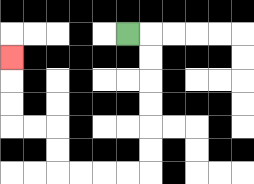{'start': '[5, 1]', 'end': '[0, 2]', 'path_directions': 'R,D,D,D,D,D,D,L,L,L,L,U,U,L,L,U,U,U', 'path_coordinates': '[[5, 1], [6, 1], [6, 2], [6, 3], [6, 4], [6, 5], [6, 6], [6, 7], [5, 7], [4, 7], [3, 7], [2, 7], [2, 6], [2, 5], [1, 5], [0, 5], [0, 4], [0, 3], [0, 2]]'}